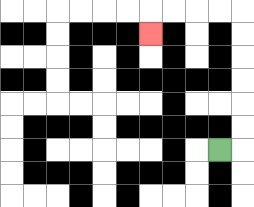{'start': '[9, 6]', 'end': '[6, 1]', 'path_directions': 'R,U,U,U,U,U,U,L,L,L,L,D', 'path_coordinates': '[[9, 6], [10, 6], [10, 5], [10, 4], [10, 3], [10, 2], [10, 1], [10, 0], [9, 0], [8, 0], [7, 0], [6, 0], [6, 1]]'}